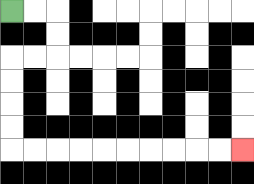{'start': '[0, 0]', 'end': '[10, 6]', 'path_directions': 'R,R,D,D,L,L,D,D,D,D,R,R,R,R,R,R,R,R,R,R', 'path_coordinates': '[[0, 0], [1, 0], [2, 0], [2, 1], [2, 2], [1, 2], [0, 2], [0, 3], [0, 4], [0, 5], [0, 6], [1, 6], [2, 6], [3, 6], [4, 6], [5, 6], [6, 6], [7, 6], [8, 6], [9, 6], [10, 6]]'}